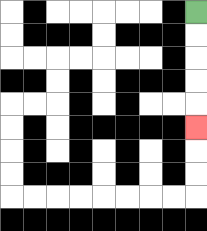{'start': '[8, 0]', 'end': '[8, 5]', 'path_directions': 'D,D,D,D,D', 'path_coordinates': '[[8, 0], [8, 1], [8, 2], [8, 3], [8, 4], [8, 5]]'}